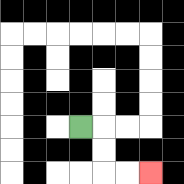{'start': '[3, 5]', 'end': '[6, 7]', 'path_directions': 'R,D,D,R,R', 'path_coordinates': '[[3, 5], [4, 5], [4, 6], [4, 7], [5, 7], [6, 7]]'}